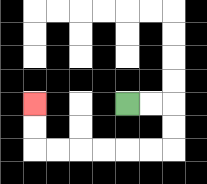{'start': '[5, 4]', 'end': '[1, 4]', 'path_directions': 'R,R,D,D,L,L,L,L,L,L,U,U', 'path_coordinates': '[[5, 4], [6, 4], [7, 4], [7, 5], [7, 6], [6, 6], [5, 6], [4, 6], [3, 6], [2, 6], [1, 6], [1, 5], [1, 4]]'}